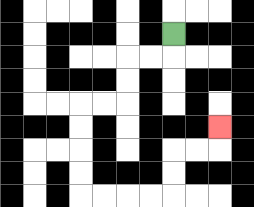{'start': '[7, 1]', 'end': '[9, 5]', 'path_directions': 'D,L,L,D,D,L,L,D,D,D,D,R,R,R,R,U,U,R,R,U', 'path_coordinates': '[[7, 1], [7, 2], [6, 2], [5, 2], [5, 3], [5, 4], [4, 4], [3, 4], [3, 5], [3, 6], [3, 7], [3, 8], [4, 8], [5, 8], [6, 8], [7, 8], [7, 7], [7, 6], [8, 6], [9, 6], [9, 5]]'}